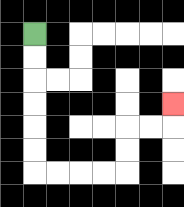{'start': '[1, 1]', 'end': '[7, 4]', 'path_directions': 'D,D,D,D,D,D,R,R,R,R,U,U,R,R,U', 'path_coordinates': '[[1, 1], [1, 2], [1, 3], [1, 4], [1, 5], [1, 6], [1, 7], [2, 7], [3, 7], [4, 7], [5, 7], [5, 6], [5, 5], [6, 5], [7, 5], [7, 4]]'}